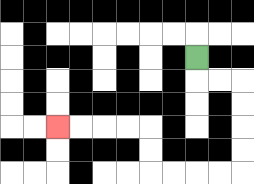{'start': '[8, 2]', 'end': '[2, 5]', 'path_directions': 'D,R,R,D,D,D,D,L,L,L,L,U,U,L,L,L,L', 'path_coordinates': '[[8, 2], [8, 3], [9, 3], [10, 3], [10, 4], [10, 5], [10, 6], [10, 7], [9, 7], [8, 7], [7, 7], [6, 7], [6, 6], [6, 5], [5, 5], [4, 5], [3, 5], [2, 5]]'}